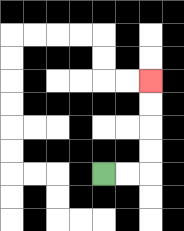{'start': '[4, 7]', 'end': '[6, 3]', 'path_directions': 'R,R,U,U,U,U', 'path_coordinates': '[[4, 7], [5, 7], [6, 7], [6, 6], [6, 5], [6, 4], [6, 3]]'}